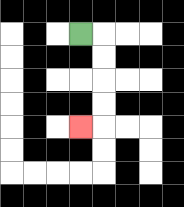{'start': '[3, 1]', 'end': '[3, 5]', 'path_directions': 'R,D,D,D,D,L', 'path_coordinates': '[[3, 1], [4, 1], [4, 2], [4, 3], [4, 4], [4, 5], [3, 5]]'}